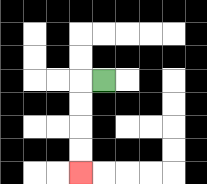{'start': '[4, 3]', 'end': '[3, 7]', 'path_directions': 'L,D,D,D,D', 'path_coordinates': '[[4, 3], [3, 3], [3, 4], [3, 5], [3, 6], [3, 7]]'}